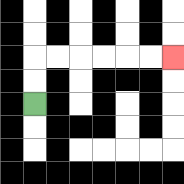{'start': '[1, 4]', 'end': '[7, 2]', 'path_directions': 'U,U,R,R,R,R,R,R', 'path_coordinates': '[[1, 4], [1, 3], [1, 2], [2, 2], [3, 2], [4, 2], [5, 2], [6, 2], [7, 2]]'}